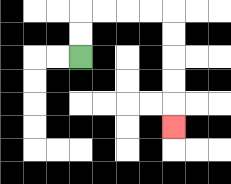{'start': '[3, 2]', 'end': '[7, 5]', 'path_directions': 'U,U,R,R,R,R,D,D,D,D,D', 'path_coordinates': '[[3, 2], [3, 1], [3, 0], [4, 0], [5, 0], [6, 0], [7, 0], [7, 1], [7, 2], [7, 3], [7, 4], [7, 5]]'}